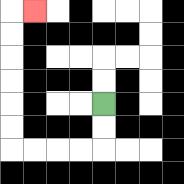{'start': '[4, 4]', 'end': '[1, 0]', 'path_directions': 'D,D,L,L,L,L,U,U,U,U,U,U,R', 'path_coordinates': '[[4, 4], [4, 5], [4, 6], [3, 6], [2, 6], [1, 6], [0, 6], [0, 5], [0, 4], [0, 3], [0, 2], [0, 1], [0, 0], [1, 0]]'}